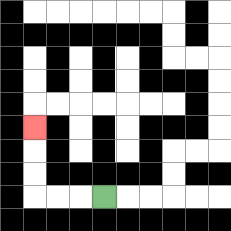{'start': '[4, 8]', 'end': '[1, 5]', 'path_directions': 'L,L,L,U,U,U', 'path_coordinates': '[[4, 8], [3, 8], [2, 8], [1, 8], [1, 7], [1, 6], [1, 5]]'}